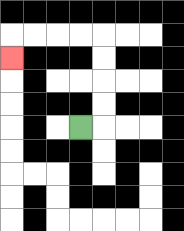{'start': '[3, 5]', 'end': '[0, 2]', 'path_directions': 'R,U,U,U,U,L,L,L,L,D', 'path_coordinates': '[[3, 5], [4, 5], [4, 4], [4, 3], [4, 2], [4, 1], [3, 1], [2, 1], [1, 1], [0, 1], [0, 2]]'}